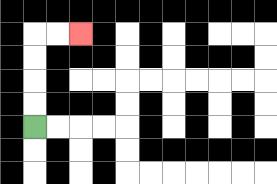{'start': '[1, 5]', 'end': '[3, 1]', 'path_directions': 'U,U,U,U,R,R', 'path_coordinates': '[[1, 5], [1, 4], [1, 3], [1, 2], [1, 1], [2, 1], [3, 1]]'}